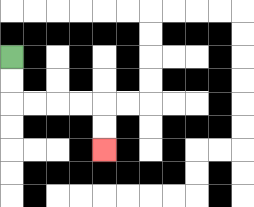{'start': '[0, 2]', 'end': '[4, 6]', 'path_directions': 'D,D,R,R,R,R,D,D', 'path_coordinates': '[[0, 2], [0, 3], [0, 4], [1, 4], [2, 4], [3, 4], [4, 4], [4, 5], [4, 6]]'}